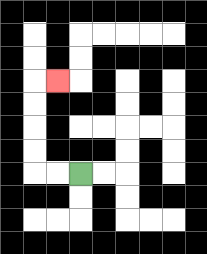{'start': '[3, 7]', 'end': '[2, 3]', 'path_directions': 'L,L,U,U,U,U,R', 'path_coordinates': '[[3, 7], [2, 7], [1, 7], [1, 6], [1, 5], [1, 4], [1, 3], [2, 3]]'}